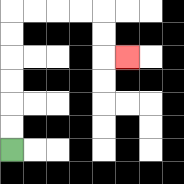{'start': '[0, 6]', 'end': '[5, 2]', 'path_directions': 'U,U,U,U,U,U,R,R,R,R,D,D,R', 'path_coordinates': '[[0, 6], [0, 5], [0, 4], [0, 3], [0, 2], [0, 1], [0, 0], [1, 0], [2, 0], [3, 0], [4, 0], [4, 1], [4, 2], [5, 2]]'}